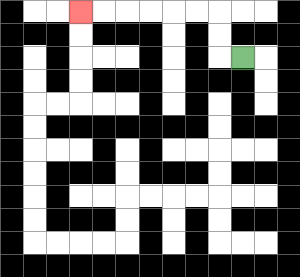{'start': '[10, 2]', 'end': '[3, 0]', 'path_directions': 'L,U,U,L,L,L,L,L,L', 'path_coordinates': '[[10, 2], [9, 2], [9, 1], [9, 0], [8, 0], [7, 0], [6, 0], [5, 0], [4, 0], [3, 0]]'}